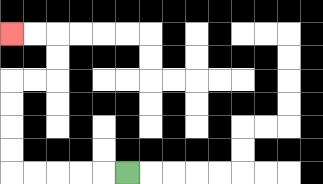{'start': '[5, 7]', 'end': '[0, 1]', 'path_directions': 'L,L,L,L,L,U,U,U,U,R,R,U,U,L,L', 'path_coordinates': '[[5, 7], [4, 7], [3, 7], [2, 7], [1, 7], [0, 7], [0, 6], [0, 5], [0, 4], [0, 3], [1, 3], [2, 3], [2, 2], [2, 1], [1, 1], [0, 1]]'}